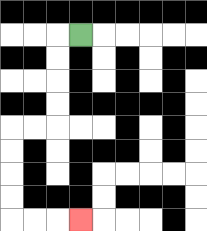{'start': '[3, 1]', 'end': '[3, 9]', 'path_directions': 'L,D,D,D,D,L,L,D,D,D,D,R,R,R', 'path_coordinates': '[[3, 1], [2, 1], [2, 2], [2, 3], [2, 4], [2, 5], [1, 5], [0, 5], [0, 6], [0, 7], [0, 8], [0, 9], [1, 9], [2, 9], [3, 9]]'}